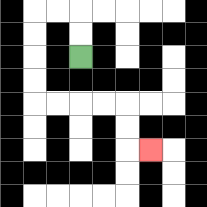{'start': '[3, 2]', 'end': '[6, 6]', 'path_directions': 'U,U,L,L,D,D,D,D,R,R,R,R,D,D,R', 'path_coordinates': '[[3, 2], [3, 1], [3, 0], [2, 0], [1, 0], [1, 1], [1, 2], [1, 3], [1, 4], [2, 4], [3, 4], [4, 4], [5, 4], [5, 5], [5, 6], [6, 6]]'}